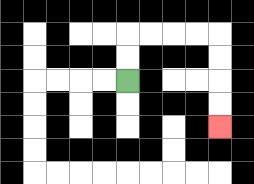{'start': '[5, 3]', 'end': '[9, 5]', 'path_directions': 'U,U,R,R,R,R,D,D,D,D', 'path_coordinates': '[[5, 3], [5, 2], [5, 1], [6, 1], [7, 1], [8, 1], [9, 1], [9, 2], [9, 3], [9, 4], [9, 5]]'}